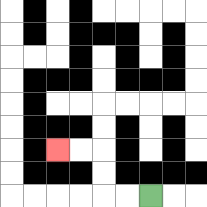{'start': '[6, 8]', 'end': '[2, 6]', 'path_directions': 'L,L,U,U,L,L', 'path_coordinates': '[[6, 8], [5, 8], [4, 8], [4, 7], [4, 6], [3, 6], [2, 6]]'}